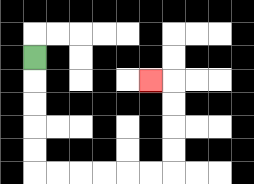{'start': '[1, 2]', 'end': '[6, 3]', 'path_directions': 'D,D,D,D,D,R,R,R,R,R,R,U,U,U,U,L', 'path_coordinates': '[[1, 2], [1, 3], [1, 4], [1, 5], [1, 6], [1, 7], [2, 7], [3, 7], [4, 7], [5, 7], [6, 7], [7, 7], [7, 6], [7, 5], [7, 4], [7, 3], [6, 3]]'}